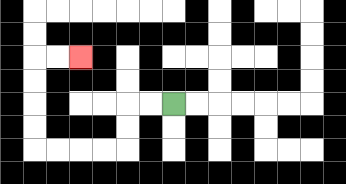{'start': '[7, 4]', 'end': '[3, 2]', 'path_directions': 'L,L,D,D,L,L,L,L,U,U,U,U,R,R', 'path_coordinates': '[[7, 4], [6, 4], [5, 4], [5, 5], [5, 6], [4, 6], [3, 6], [2, 6], [1, 6], [1, 5], [1, 4], [1, 3], [1, 2], [2, 2], [3, 2]]'}